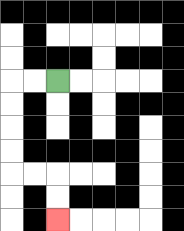{'start': '[2, 3]', 'end': '[2, 9]', 'path_directions': 'L,L,D,D,D,D,R,R,D,D', 'path_coordinates': '[[2, 3], [1, 3], [0, 3], [0, 4], [0, 5], [0, 6], [0, 7], [1, 7], [2, 7], [2, 8], [2, 9]]'}